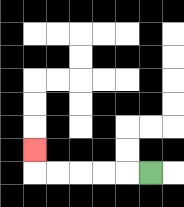{'start': '[6, 7]', 'end': '[1, 6]', 'path_directions': 'L,L,L,L,L,U', 'path_coordinates': '[[6, 7], [5, 7], [4, 7], [3, 7], [2, 7], [1, 7], [1, 6]]'}